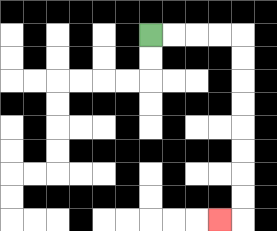{'start': '[6, 1]', 'end': '[9, 9]', 'path_directions': 'R,R,R,R,D,D,D,D,D,D,D,D,L', 'path_coordinates': '[[6, 1], [7, 1], [8, 1], [9, 1], [10, 1], [10, 2], [10, 3], [10, 4], [10, 5], [10, 6], [10, 7], [10, 8], [10, 9], [9, 9]]'}